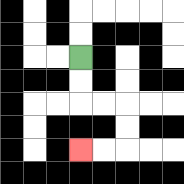{'start': '[3, 2]', 'end': '[3, 6]', 'path_directions': 'D,D,R,R,D,D,L,L', 'path_coordinates': '[[3, 2], [3, 3], [3, 4], [4, 4], [5, 4], [5, 5], [5, 6], [4, 6], [3, 6]]'}